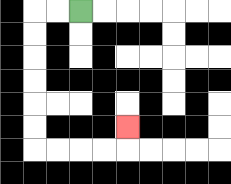{'start': '[3, 0]', 'end': '[5, 5]', 'path_directions': 'L,L,D,D,D,D,D,D,R,R,R,R,U', 'path_coordinates': '[[3, 0], [2, 0], [1, 0], [1, 1], [1, 2], [1, 3], [1, 4], [1, 5], [1, 6], [2, 6], [3, 6], [4, 6], [5, 6], [5, 5]]'}